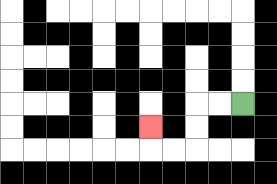{'start': '[10, 4]', 'end': '[6, 5]', 'path_directions': 'L,L,D,D,L,L,U', 'path_coordinates': '[[10, 4], [9, 4], [8, 4], [8, 5], [8, 6], [7, 6], [6, 6], [6, 5]]'}